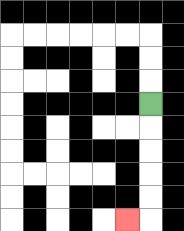{'start': '[6, 4]', 'end': '[5, 9]', 'path_directions': 'D,D,D,D,D,L', 'path_coordinates': '[[6, 4], [6, 5], [6, 6], [6, 7], [6, 8], [6, 9], [5, 9]]'}